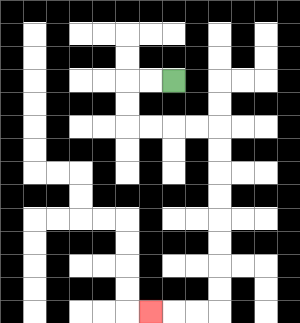{'start': '[7, 3]', 'end': '[6, 13]', 'path_directions': 'L,L,D,D,R,R,R,R,D,D,D,D,D,D,D,D,L,L,L', 'path_coordinates': '[[7, 3], [6, 3], [5, 3], [5, 4], [5, 5], [6, 5], [7, 5], [8, 5], [9, 5], [9, 6], [9, 7], [9, 8], [9, 9], [9, 10], [9, 11], [9, 12], [9, 13], [8, 13], [7, 13], [6, 13]]'}